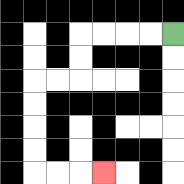{'start': '[7, 1]', 'end': '[4, 7]', 'path_directions': 'L,L,L,L,D,D,L,L,D,D,D,D,R,R,R', 'path_coordinates': '[[7, 1], [6, 1], [5, 1], [4, 1], [3, 1], [3, 2], [3, 3], [2, 3], [1, 3], [1, 4], [1, 5], [1, 6], [1, 7], [2, 7], [3, 7], [4, 7]]'}